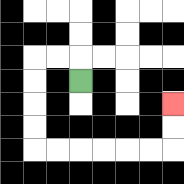{'start': '[3, 3]', 'end': '[7, 4]', 'path_directions': 'U,L,L,D,D,D,D,R,R,R,R,R,R,U,U', 'path_coordinates': '[[3, 3], [3, 2], [2, 2], [1, 2], [1, 3], [1, 4], [1, 5], [1, 6], [2, 6], [3, 6], [4, 6], [5, 6], [6, 6], [7, 6], [7, 5], [7, 4]]'}